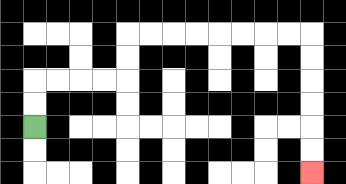{'start': '[1, 5]', 'end': '[13, 7]', 'path_directions': 'U,U,R,R,R,R,U,U,R,R,R,R,R,R,R,R,D,D,D,D,D,D', 'path_coordinates': '[[1, 5], [1, 4], [1, 3], [2, 3], [3, 3], [4, 3], [5, 3], [5, 2], [5, 1], [6, 1], [7, 1], [8, 1], [9, 1], [10, 1], [11, 1], [12, 1], [13, 1], [13, 2], [13, 3], [13, 4], [13, 5], [13, 6], [13, 7]]'}